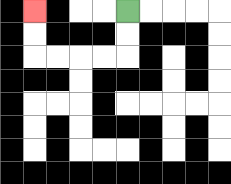{'start': '[5, 0]', 'end': '[1, 0]', 'path_directions': 'D,D,L,L,L,L,U,U', 'path_coordinates': '[[5, 0], [5, 1], [5, 2], [4, 2], [3, 2], [2, 2], [1, 2], [1, 1], [1, 0]]'}